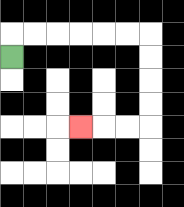{'start': '[0, 2]', 'end': '[3, 5]', 'path_directions': 'U,R,R,R,R,R,R,D,D,D,D,L,L,L', 'path_coordinates': '[[0, 2], [0, 1], [1, 1], [2, 1], [3, 1], [4, 1], [5, 1], [6, 1], [6, 2], [6, 3], [6, 4], [6, 5], [5, 5], [4, 5], [3, 5]]'}